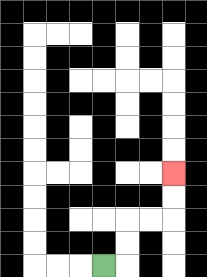{'start': '[4, 11]', 'end': '[7, 7]', 'path_directions': 'R,U,U,R,R,U,U', 'path_coordinates': '[[4, 11], [5, 11], [5, 10], [5, 9], [6, 9], [7, 9], [7, 8], [7, 7]]'}